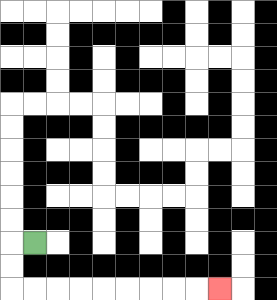{'start': '[1, 10]', 'end': '[9, 12]', 'path_directions': 'L,D,D,R,R,R,R,R,R,R,R,R', 'path_coordinates': '[[1, 10], [0, 10], [0, 11], [0, 12], [1, 12], [2, 12], [3, 12], [4, 12], [5, 12], [6, 12], [7, 12], [8, 12], [9, 12]]'}